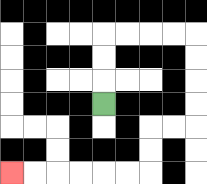{'start': '[4, 4]', 'end': '[0, 7]', 'path_directions': 'U,U,U,R,R,R,R,D,D,D,D,L,L,D,D,L,L,L,L,L,L', 'path_coordinates': '[[4, 4], [4, 3], [4, 2], [4, 1], [5, 1], [6, 1], [7, 1], [8, 1], [8, 2], [8, 3], [8, 4], [8, 5], [7, 5], [6, 5], [6, 6], [6, 7], [5, 7], [4, 7], [3, 7], [2, 7], [1, 7], [0, 7]]'}